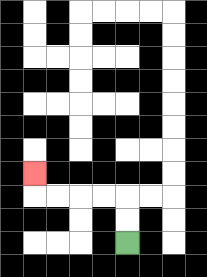{'start': '[5, 10]', 'end': '[1, 7]', 'path_directions': 'U,U,L,L,L,L,U', 'path_coordinates': '[[5, 10], [5, 9], [5, 8], [4, 8], [3, 8], [2, 8], [1, 8], [1, 7]]'}